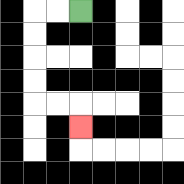{'start': '[3, 0]', 'end': '[3, 5]', 'path_directions': 'L,L,D,D,D,D,R,R,D', 'path_coordinates': '[[3, 0], [2, 0], [1, 0], [1, 1], [1, 2], [1, 3], [1, 4], [2, 4], [3, 4], [3, 5]]'}